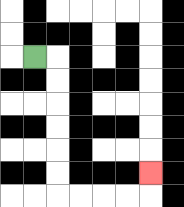{'start': '[1, 2]', 'end': '[6, 7]', 'path_directions': 'R,D,D,D,D,D,D,R,R,R,R,U', 'path_coordinates': '[[1, 2], [2, 2], [2, 3], [2, 4], [2, 5], [2, 6], [2, 7], [2, 8], [3, 8], [4, 8], [5, 8], [6, 8], [6, 7]]'}